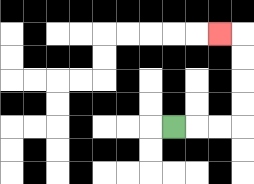{'start': '[7, 5]', 'end': '[9, 1]', 'path_directions': 'R,R,R,U,U,U,U,L', 'path_coordinates': '[[7, 5], [8, 5], [9, 5], [10, 5], [10, 4], [10, 3], [10, 2], [10, 1], [9, 1]]'}